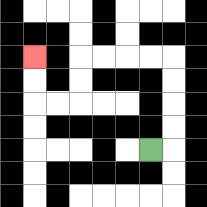{'start': '[6, 6]', 'end': '[1, 2]', 'path_directions': 'R,U,U,U,U,L,L,L,L,D,D,L,L,U,U', 'path_coordinates': '[[6, 6], [7, 6], [7, 5], [7, 4], [7, 3], [7, 2], [6, 2], [5, 2], [4, 2], [3, 2], [3, 3], [3, 4], [2, 4], [1, 4], [1, 3], [1, 2]]'}